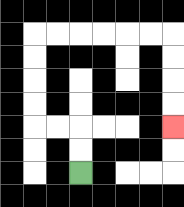{'start': '[3, 7]', 'end': '[7, 5]', 'path_directions': 'U,U,L,L,U,U,U,U,R,R,R,R,R,R,D,D,D,D', 'path_coordinates': '[[3, 7], [3, 6], [3, 5], [2, 5], [1, 5], [1, 4], [1, 3], [1, 2], [1, 1], [2, 1], [3, 1], [4, 1], [5, 1], [6, 1], [7, 1], [7, 2], [7, 3], [7, 4], [7, 5]]'}